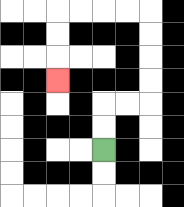{'start': '[4, 6]', 'end': '[2, 3]', 'path_directions': 'U,U,R,R,U,U,U,U,L,L,L,L,D,D,D', 'path_coordinates': '[[4, 6], [4, 5], [4, 4], [5, 4], [6, 4], [6, 3], [6, 2], [6, 1], [6, 0], [5, 0], [4, 0], [3, 0], [2, 0], [2, 1], [2, 2], [2, 3]]'}